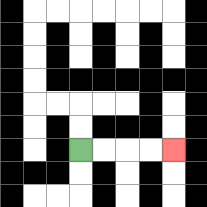{'start': '[3, 6]', 'end': '[7, 6]', 'path_directions': 'R,R,R,R', 'path_coordinates': '[[3, 6], [4, 6], [5, 6], [6, 6], [7, 6]]'}